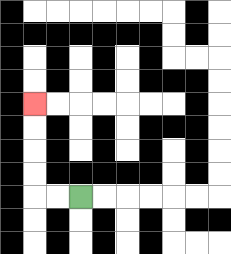{'start': '[3, 8]', 'end': '[1, 4]', 'path_directions': 'L,L,U,U,U,U', 'path_coordinates': '[[3, 8], [2, 8], [1, 8], [1, 7], [1, 6], [1, 5], [1, 4]]'}